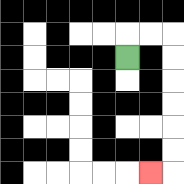{'start': '[5, 2]', 'end': '[6, 7]', 'path_directions': 'U,R,R,D,D,D,D,D,D,L', 'path_coordinates': '[[5, 2], [5, 1], [6, 1], [7, 1], [7, 2], [7, 3], [7, 4], [7, 5], [7, 6], [7, 7], [6, 7]]'}